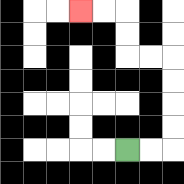{'start': '[5, 6]', 'end': '[3, 0]', 'path_directions': 'R,R,U,U,U,U,L,L,U,U,L,L', 'path_coordinates': '[[5, 6], [6, 6], [7, 6], [7, 5], [7, 4], [7, 3], [7, 2], [6, 2], [5, 2], [5, 1], [5, 0], [4, 0], [3, 0]]'}